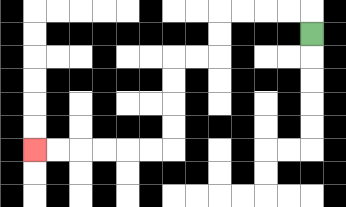{'start': '[13, 1]', 'end': '[1, 6]', 'path_directions': 'U,L,L,L,L,D,D,L,L,D,D,D,D,L,L,L,L,L,L', 'path_coordinates': '[[13, 1], [13, 0], [12, 0], [11, 0], [10, 0], [9, 0], [9, 1], [9, 2], [8, 2], [7, 2], [7, 3], [7, 4], [7, 5], [7, 6], [6, 6], [5, 6], [4, 6], [3, 6], [2, 6], [1, 6]]'}